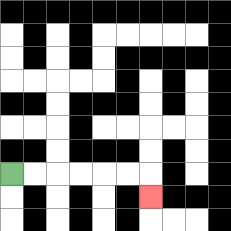{'start': '[0, 7]', 'end': '[6, 8]', 'path_directions': 'R,R,R,R,R,R,D', 'path_coordinates': '[[0, 7], [1, 7], [2, 7], [3, 7], [4, 7], [5, 7], [6, 7], [6, 8]]'}